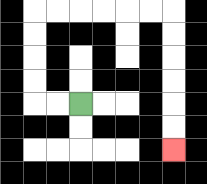{'start': '[3, 4]', 'end': '[7, 6]', 'path_directions': 'L,L,U,U,U,U,R,R,R,R,R,R,D,D,D,D,D,D', 'path_coordinates': '[[3, 4], [2, 4], [1, 4], [1, 3], [1, 2], [1, 1], [1, 0], [2, 0], [3, 0], [4, 0], [5, 0], [6, 0], [7, 0], [7, 1], [7, 2], [7, 3], [7, 4], [7, 5], [7, 6]]'}